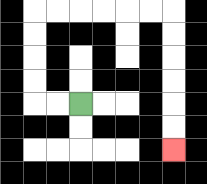{'start': '[3, 4]', 'end': '[7, 6]', 'path_directions': 'L,L,U,U,U,U,R,R,R,R,R,R,D,D,D,D,D,D', 'path_coordinates': '[[3, 4], [2, 4], [1, 4], [1, 3], [1, 2], [1, 1], [1, 0], [2, 0], [3, 0], [4, 0], [5, 0], [6, 0], [7, 0], [7, 1], [7, 2], [7, 3], [7, 4], [7, 5], [7, 6]]'}